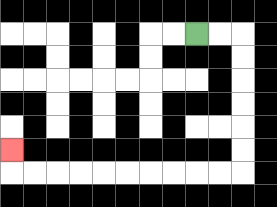{'start': '[8, 1]', 'end': '[0, 6]', 'path_directions': 'R,R,D,D,D,D,D,D,L,L,L,L,L,L,L,L,L,L,U', 'path_coordinates': '[[8, 1], [9, 1], [10, 1], [10, 2], [10, 3], [10, 4], [10, 5], [10, 6], [10, 7], [9, 7], [8, 7], [7, 7], [6, 7], [5, 7], [4, 7], [3, 7], [2, 7], [1, 7], [0, 7], [0, 6]]'}